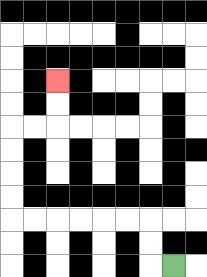{'start': '[7, 11]', 'end': '[2, 3]', 'path_directions': 'L,U,U,L,L,L,L,L,L,U,U,U,U,R,R,U,U', 'path_coordinates': '[[7, 11], [6, 11], [6, 10], [6, 9], [5, 9], [4, 9], [3, 9], [2, 9], [1, 9], [0, 9], [0, 8], [0, 7], [0, 6], [0, 5], [1, 5], [2, 5], [2, 4], [2, 3]]'}